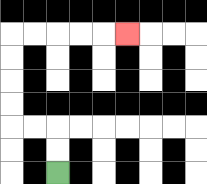{'start': '[2, 7]', 'end': '[5, 1]', 'path_directions': 'U,U,L,L,U,U,U,U,R,R,R,R,R', 'path_coordinates': '[[2, 7], [2, 6], [2, 5], [1, 5], [0, 5], [0, 4], [0, 3], [0, 2], [0, 1], [1, 1], [2, 1], [3, 1], [4, 1], [5, 1]]'}